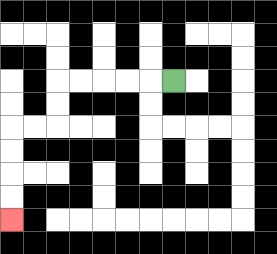{'start': '[7, 3]', 'end': '[0, 9]', 'path_directions': 'L,L,L,L,L,D,D,L,L,D,D,D,D', 'path_coordinates': '[[7, 3], [6, 3], [5, 3], [4, 3], [3, 3], [2, 3], [2, 4], [2, 5], [1, 5], [0, 5], [0, 6], [0, 7], [0, 8], [0, 9]]'}